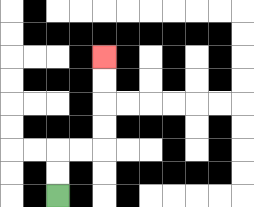{'start': '[2, 8]', 'end': '[4, 2]', 'path_directions': 'U,U,R,R,U,U,U,U', 'path_coordinates': '[[2, 8], [2, 7], [2, 6], [3, 6], [4, 6], [4, 5], [4, 4], [4, 3], [4, 2]]'}